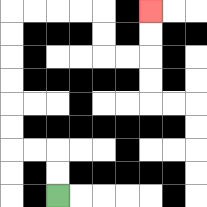{'start': '[2, 8]', 'end': '[6, 0]', 'path_directions': 'U,U,L,L,U,U,U,U,U,U,R,R,R,R,D,D,R,R,U,U', 'path_coordinates': '[[2, 8], [2, 7], [2, 6], [1, 6], [0, 6], [0, 5], [0, 4], [0, 3], [0, 2], [0, 1], [0, 0], [1, 0], [2, 0], [3, 0], [4, 0], [4, 1], [4, 2], [5, 2], [6, 2], [6, 1], [6, 0]]'}